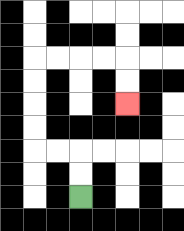{'start': '[3, 8]', 'end': '[5, 4]', 'path_directions': 'U,U,L,L,U,U,U,U,R,R,R,R,D,D', 'path_coordinates': '[[3, 8], [3, 7], [3, 6], [2, 6], [1, 6], [1, 5], [1, 4], [1, 3], [1, 2], [2, 2], [3, 2], [4, 2], [5, 2], [5, 3], [5, 4]]'}